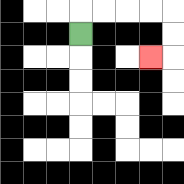{'start': '[3, 1]', 'end': '[6, 2]', 'path_directions': 'U,R,R,R,R,D,D,L', 'path_coordinates': '[[3, 1], [3, 0], [4, 0], [5, 0], [6, 0], [7, 0], [7, 1], [7, 2], [6, 2]]'}